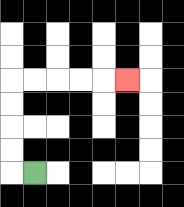{'start': '[1, 7]', 'end': '[5, 3]', 'path_directions': 'L,U,U,U,U,R,R,R,R,R', 'path_coordinates': '[[1, 7], [0, 7], [0, 6], [0, 5], [0, 4], [0, 3], [1, 3], [2, 3], [3, 3], [4, 3], [5, 3]]'}